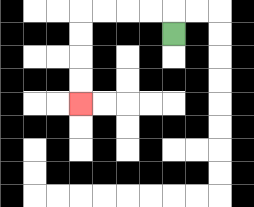{'start': '[7, 1]', 'end': '[3, 4]', 'path_directions': 'U,L,L,L,L,D,D,D,D', 'path_coordinates': '[[7, 1], [7, 0], [6, 0], [5, 0], [4, 0], [3, 0], [3, 1], [3, 2], [3, 3], [3, 4]]'}